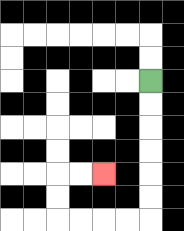{'start': '[6, 3]', 'end': '[4, 7]', 'path_directions': 'D,D,D,D,D,D,L,L,L,L,U,U,R,R', 'path_coordinates': '[[6, 3], [6, 4], [6, 5], [6, 6], [6, 7], [6, 8], [6, 9], [5, 9], [4, 9], [3, 9], [2, 9], [2, 8], [2, 7], [3, 7], [4, 7]]'}